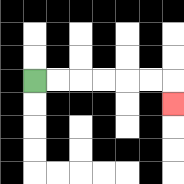{'start': '[1, 3]', 'end': '[7, 4]', 'path_directions': 'R,R,R,R,R,R,D', 'path_coordinates': '[[1, 3], [2, 3], [3, 3], [4, 3], [5, 3], [6, 3], [7, 3], [7, 4]]'}